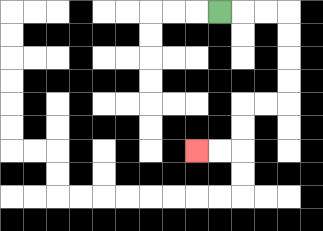{'start': '[9, 0]', 'end': '[8, 6]', 'path_directions': 'R,R,R,D,D,D,D,L,L,D,D,L,L', 'path_coordinates': '[[9, 0], [10, 0], [11, 0], [12, 0], [12, 1], [12, 2], [12, 3], [12, 4], [11, 4], [10, 4], [10, 5], [10, 6], [9, 6], [8, 6]]'}